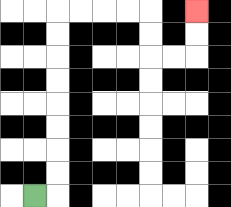{'start': '[1, 8]', 'end': '[8, 0]', 'path_directions': 'R,U,U,U,U,U,U,U,U,R,R,R,R,D,D,R,R,U,U', 'path_coordinates': '[[1, 8], [2, 8], [2, 7], [2, 6], [2, 5], [2, 4], [2, 3], [2, 2], [2, 1], [2, 0], [3, 0], [4, 0], [5, 0], [6, 0], [6, 1], [6, 2], [7, 2], [8, 2], [8, 1], [8, 0]]'}